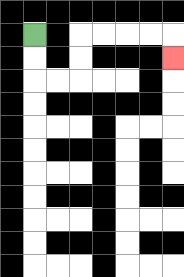{'start': '[1, 1]', 'end': '[7, 2]', 'path_directions': 'D,D,R,R,U,U,R,R,R,R,D', 'path_coordinates': '[[1, 1], [1, 2], [1, 3], [2, 3], [3, 3], [3, 2], [3, 1], [4, 1], [5, 1], [6, 1], [7, 1], [7, 2]]'}